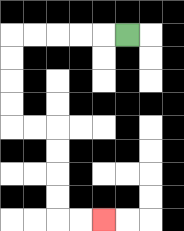{'start': '[5, 1]', 'end': '[4, 9]', 'path_directions': 'L,L,L,L,L,D,D,D,D,R,R,D,D,D,D,R,R', 'path_coordinates': '[[5, 1], [4, 1], [3, 1], [2, 1], [1, 1], [0, 1], [0, 2], [0, 3], [0, 4], [0, 5], [1, 5], [2, 5], [2, 6], [2, 7], [2, 8], [2, 9], [3, 9], [4, 9]]'}